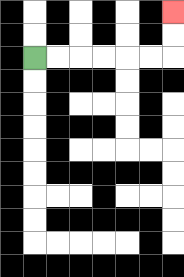{'start': '[1, 2]', 'end': '[7, 0]', 'path_directions': 'R,R,R,R,R,R,U,U', 'path_coordinates': '[[1, 2], [2, 2], [3, 2], [4, 2], [5, 2], [6, 2], [7, 2], [7, 1], [7, 0]]'}